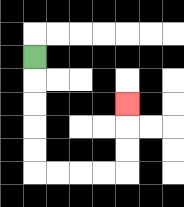{'start': '[1, 2]', 'end': '[5, 4]', 'path_directions': 'D,D,D,D,D,R,R,R,R,U,U,U', 'path_coordinates': '[[1, 2], [1, 3], [1, 4], [1, 5], [1, 6], [1, 7], [2, 7], [3, 7], [4, 7], [5, 7], [5, 6], [5, 5], [5, 4]]'}